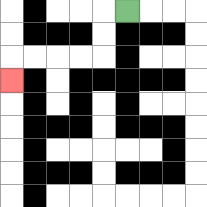{'start': '[5, 0]', 'end': '[0, 3]', 'path_directions': 'L,D,D,L,L,L,L,D', 'path_coordinates': '[[5, 0], [4, 0], [4, 1], [4, 2], [3, 2], [2, 2], [1, 2], [0, 2], [0, 3]]'}